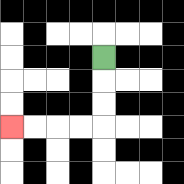{'start': '[4, 2]', 'end': '[0, 5]', 'path_directions': 'D,D,D,L,L,L,L', 'path_coordinates': '[[4, 2], [4, 3], [4, 4], [4, 5], [3, 5], [2, 5], [1, 5], [0, 5]]'}